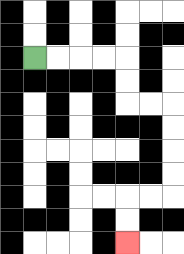{'start': '[1, 2]', 'end': '[5, 10]', 'path_directions': 'R,R,R,R,D,D,R,R,D,D,D,D,L,L,D,D', 'path_coordinates': '[[1, 2], [2, 2], [3, 2], [4, 2], [5, 2], [5, 3], [5, 4], [6, 4], [7, 4], [7, 5], [7, 6], [7, 7], [7, 8], [6, 8], [5, 8], [5, 9], [5, 10]]'}